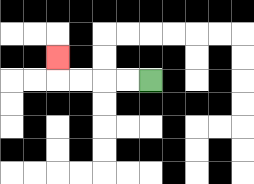{'start': '[6, 3]', 'end': '[2, 2]', 'path_directions': 'L,L,L,L,U', 'path_coordinates': '[[6, 3], [5, 3], [4, 3], [3, 3], [2, 3], [2, 2]]'}